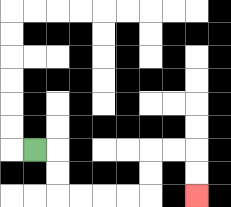{'start': '[1, 6]', 'end': '[8, 8]', 'path_directions': 'R,D,D,R,R,R,R,U,U,R,R,D,D', 'path_coordinates': '[[1, 6], [2, 6], [2, 7], [2, 8], [3, 8], [4, 8], [5, 8], [6, 8], [6, 7], [6, 6], [7, 6], [8, 6], [8, 7], [8, 8]]'}